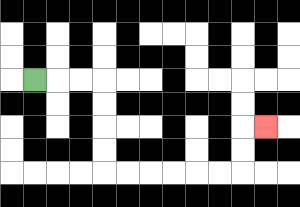{'start': '[1, 3]', 'end': '[11, 5]', 'path_directions': 'R,R,R,D,D,D,D,R,R,R,R,R,R,U,U,R', 'path_coordinates': '[[1, 3], [2, 3], [3, 3], [4, 3], [4, 4], [4, 5], [4, 6], [4, 7], [5, 7], [6, 7], [7, 7], [8, 7], [9, 7], [10, 7], [10, 6], [10, 5], [11, 5]]'}